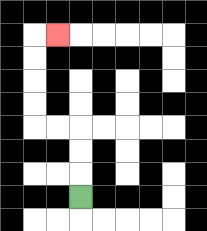{'start': '[3, 8]', 'end': '[2, 1]', 'path_directions': 'U,U,U,L,L,U,U,U,U,R', 'path_coordinates': '[[3, 8], [3, 7], [3, 6], [3, 5], [2, 5], [1, 5], [1, 4], [1, 3], [1, 2], [1, 1], [2, 1]]'}